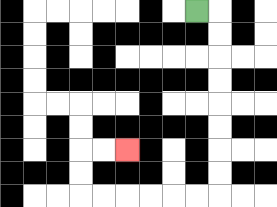{'start': '[8, 0]', 'end': '[5, 6]', 'path_directions': 'R,D,D,D,D,D,D,D,D,L,L,L,L,L,L,U,U,R,R', 'path_coordinates': '[[8, 0], [9, 0], [9, 1], [9, 2], [9, 3], [9, 4], [9, 5], [9, 6], [9, 7], [9, 8], [8, 8], [7, 8], [6, 8], [5, 8], [4, 8], [3, 8], [3, 7], [3, 6], [4, 6], [5, 6]]'}